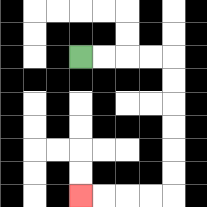{'start': '[3, 2]', 'end': '[3, 8]', 'path_directions': 'R,R,R,R,D,D,D,D,D,D,L,L,L,L', 'path_coordinates': '[[3, 2], [4, 2], [5, 2], [6, 2], [7, 2], [7, 3], [7, 4], [7, 5], [7, 6], [7, 7], [7, 8], [6, 8], [5, 8], [4, 8], [3, 8]]'}